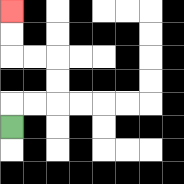{'start': '[0, 5]', 'end': '[0, 0]', 'path_directions': 'U,R,R,U,U,L,L,U,U', 'path_coordinates': '[[0, 5], [0, 4], [1, 4], [2, 4], [2, 3], [2, 2], [1, 2], [0, 2], [0, 1], [0, 0]]'}